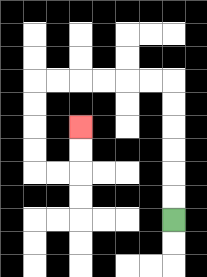{'start': '[7, 9]', 'end': '[3, 5]', 'path_directions': 'U,U,U,U,U,U,L,L,L,L,L,L,D,D,D,D,R,R,U,U', 'path_coordinates': '[[7, 9], [7, 8], [7, 7], [7, 6], [7, 5], [7, 4], [7, 3], [6, 3], [5, 3], [4, 3], [3, 3], [2, 3], [1, 3], [1, 4], [1, 5], [1, 6], [1, 7], [2, 7], [3, 7], [3, 6], [3, 5]]'}